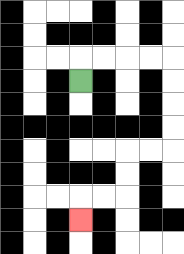{'start': '[3, 3]', 'end': '[3, 9]', 'path_directions': 'U,R,R,R,R,D,D,D,D,L,L,D,D,L,L,D', 'path_coordinates': '[[3, 3], [3, 2], [4, 2], [5, 2], [6, 2], [7, 2], [7, 3], [7, 4], [7, 5], [7, 6], [6, 6], [5, 6], [5, 7], [5, 8], [4, 8], [3, 8], [3, 9]]'}